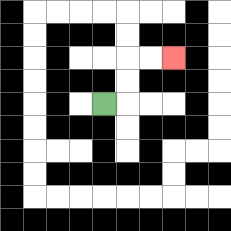{'start': '[4, 4]', 'end': '[7, 2]', 'path_directions': 'R,U,U,R,R', 'path_coordinates': '[[4, 4], [5, 4], [5, 3], [5, 2], [6, 2], [7, 2]]'}